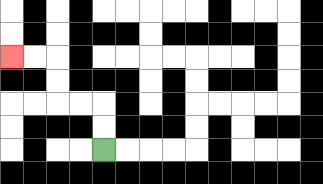{'start': '[4, 6]', 'end': '[0, 2]', 'path_directions': 'U,U,L,L,U,U,L,L', 'path_coordinates': '[[4, 6], [4, 5], [4, 4], [3, 4], [2, 4], [2, 3], [2, 2], [1, 2], [0, 2]]'}